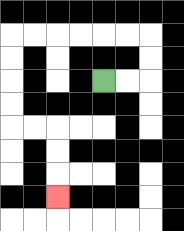{'start': '[4, 3]', 'end': '[2, 8]', 'path_directions': 'R,R,U,U,L,L,L,L,L,L,D,D,D,D,R,R,D,D,D', 'path_coordinates': '[[4, 3], [5, 3], [6, 3], [6, 2], [6, 1], [5, 1], [4, 1], [3, 1], [2, 1], [1, 1], [0, 1], [0, 2], [0, 3], [0, 4], [0, 5], [1, 5], [2, 5], [2, 6], [2, 7], [2, 8]]'}